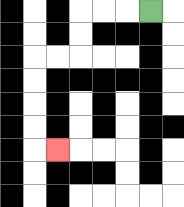{'start': '[6, 0]', 'end': '[2, 6]', 'path_directions': 'L,L,L,D,D,L,L,D,D,D,D,R', 'path_coordinates': '[[6, 0], [5, 0], [4, 0], [3, 0], [3, 1], [3, 2], [2, 2], [1, 2], [1, 3], [1, 4], [1, 5], [1, 6], [2, 6]]'}